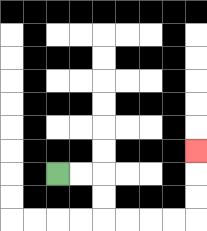{'start': '[2, 7]', 'end': '[8, 6]', 'path_directions': 'R,R,D,D,R,R,R,R,U,U,U', 'path_coordinates': '[[2, 7], [3, 7], [4, 7], [4, 8], [4, 9], [5, 9], [6, 9], [7, 9], [8, 9], [8, 8], [8, 7], [8, 6]]'}